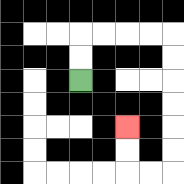{'start': '[3, 3]', 'end': '[5, 5]', 'path_directions': 'U,U,R,R,R,R,D,D,D,D,D,D,L,L,U,U', 'path_coordinates': '[[3, 3], [3, 2], [3, 1], [4, 1], [5, 1], [6, 1], [7, 1], [7, 2], [7, 3], [7, 4], [7, 5], [7, 6], [7, 7], [6, 7], [5, 7], [5, 6], [5, 5]]'}